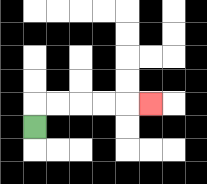{'start': '[1, 5]', 'end': '[6, 4]', 'path_directions': 'U,R,R,R,R,R', 'path_coordinates': '[[1, 5], [1, 4], [2, 4], [3, 4], [4, 4], [5, 4], [6, 4]]'}